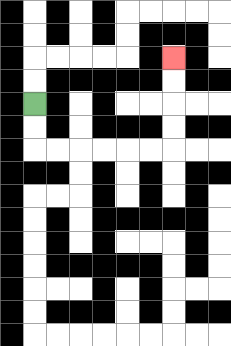{'start': '[1, 4]', 'end': '[7, 2]', 'path_directions': 'D,D,R,R,R,R,R,R,U,U,U,U', 'path_coordinates': '[[1, 4], [1, 5], [1, 6], [2, 6], [3, 6], [4, 6], [5, 6], [6, 6], [7, 6], [7, 5], [7, 4], [7, 3], [7, 2]]'}